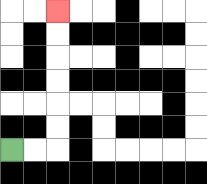{'start': '[0, 6]', 'end': '[2, 0]', 'path_directions': 'R,R,U,U,U,U,U,U', 'path_coordinates': '[[0, 6], [1, 6], [2, 6], [2, 5], [2, 4], [2, 3], [2, 2], [2, 1], [2, 0]]'}